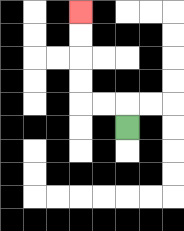{'start': '[5, 5]', 'end': '[3, 0]', 'path_directions': 'U,L,L,U,U,U,U', 'path_coordinates': '[[5, 5], [5, 4], [4, 4], [3, 4], [3, 3], [3, 2], [3, 1], [3, 0]]'}